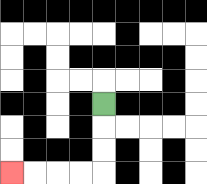{'start': '[4, 4]', 'end': '[0, 7]', 'path_directions': 'D,D,D,L,L,L,L', 'path_coordinates': '[[4, 4], [4, 5], [4, 6], [4, 7], [3, 7], [2, 7], [1, 7], [0, 7]]'}